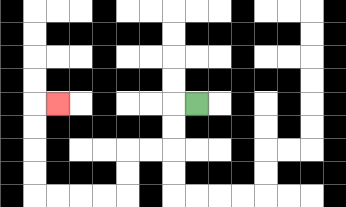{'start': '[8, 4]', 'end': '[2, 4]', 'path_directions': 'L,D,D,L,L,D,D,L,L,L,L,U,U,U,U,R', 'path_coordinates': '[[8, 4], [7, 4], [7, 5], [7, 6], [6, 6], [5, 6], [5, 7], [5, 8], [4, 8], [3, 8], [2, 8], [1, 8], [1, 7], [1, 6], [1, 5], [1, 4], [2, 4]]'}